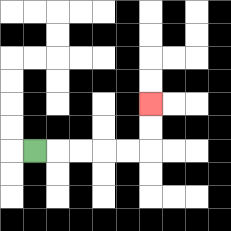{'start': '[1, 6]', 'end': '[6, 4]', 'path_directions': 'R,R,R,R,R,U,U', 'path_coordinates': '[[1, 6], [2, 6], [3, 6], [4, 6], [5, 6], [6, 6], [6, 5], [6, 4]]'}